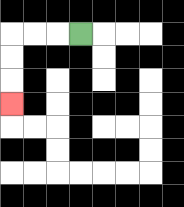{'start': '[3, 1]', 'end': '[0, 4]', 'path_directions': 'L,L,L,D,D,D', 'path_coordinates': '[[3, 1], [2, 1], [1, 1], [0, 1], [0, 2], [0, 3], [0, 4]]'}